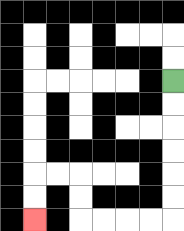{'start': '[7, 3]', 'end': '[1, 9]', 'path_directions': 'D,D,D,D,D,D,L,L,L,L,U,U,L,L,D,D', 'path_coordinates': '[[7, 3], [7, 4], [7, 5], [7, 6], [7, 7], [7, 8], [7, 9], [6, 9], [5, 9], [4, 9], [3, 9], [3, 8], [3, 7], [2, 7], [1, 7], [1, 8], [1, 9]]'}